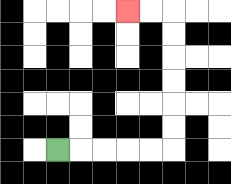{'start': '[2, 6]', 'end': '[5, 0]', 'path_directions': 'R,R,R,R,R,U,U,U,U,U,U,L,L', 'path_coordinates': '[[2, 6], [3, 6], [4, 6], [5, 6], [6, 6], [7, 6], [7, 5], [7, 4], [7, 3], [7, 2], [7, 1], [7, 0], [6, 0], [5, 0]]'}